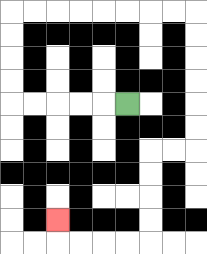{'start': '[5, 4]', 'end': '[2, 9]', 'path_directions': 'L,L,L,L,L,U,U,U,U,R,R,R,R,R,R,R,R,D,D,D,D,D,D,L,L,D,D,D,D,L,L,L,L,U', 'path_coordinates': '[[5, 4], [4, 4], [3, 4], [2, 4], [1, 4], [0, 4], [0, 3], [0, 2], [0, 1], [0, 0], [1, 0], [2, 0], [3, 0], [4, 0], [5, 0], [6, 0], [7, 0], [8, 0], [8, 1], [8, 2], [8, 3], [8, 4], [8, 5], [8, 6], [7, 6], [6, 6], [6, 7], [6, 8], [6, 9], [6, 10], [5, 10], [4, 10], [3, 10], [2, 10], [2, 9]]'}